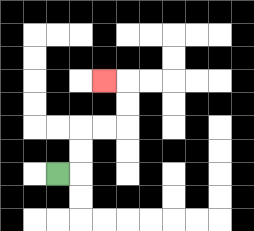{'start': '[2, 7]', 'end': '[4, 3]', 'path_directions': 'R,U,U,R,R,U,U,L', 'path_coordinates': '[[2, 7], [3, 7], [3, 6], [3, 5], [4, 5], [5, 5], [5, 4], [5, 3], [4, 3]]'}